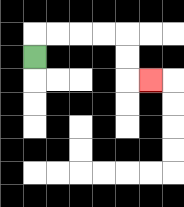{'start': '[1, 2]', 'end': '[6, 3]', 'path_directions': 'U,R,R,R,R,D,D,R', 'path_coordinates': '[[1, 2], [1, 1], [2, 1], [3, 1], [4, 1], [5, 1], [5, 2], [5, 3], [6, 3]]'}